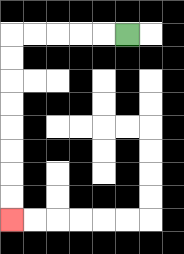{'start': '[5, 1]', 'end': '[0, 9]', 'path_directions': 'L,L,L,L,L,D,D,D,D,D,D,D,D', 'path_coordinates': '[[5, 1], [4, 1], [3, 1], [2, 1], [1, 1], [0, 1], [0, 2], [0, 3], [0, 4], [0, 5], [0, 6], [0, 7], [0, 8], [0, 9]]'}